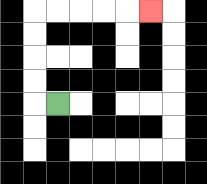{'start': '[2, 4]', 'end': '[6, 0]', 'path_directions': 'L,U,U,U,U,R,R,R,R,R', 'path_coordinates': '[[2, 4], [1, 4], [1, 3], [1, 2], [1, 1], [1, 0], [2, 0], [3, 0], [4, 0], [5, 0], [6, 0]]'}